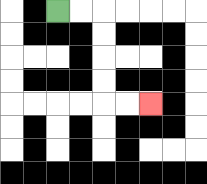{'start': '[2, 0]', 'end': '[6, 4]', 'path_directions': 'R,R,D,D,D,D,R,R', 'path_coordinates': '[[2, 0], [3, 0], [4, 0], [4, 1], [4, 2], [4, 3], [4, 4], [5, 4], [6, 4]]'}